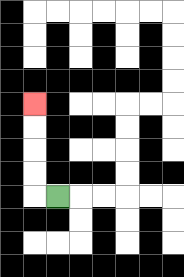{'start': '[2, 8]', 'end': '[1, 4]', 'path_directions': 'L,U,U,U,U', 'path_coordinates': '[[2, 8], [1, 8], [1, 7], [1, 6], [1, 5], [1, 4]]'}